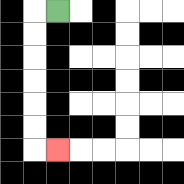{'start': '[2, 0]', 'end': '[2, 6]', 'path_directions': 'L,D,D,D,D,D,D,R', 'path_coordinates': '[[2, 0], [1, 0], [1, 1], [1, 2], [1, 3], [1, 4], [1, 5], [1, 6], [2, 6]]'}